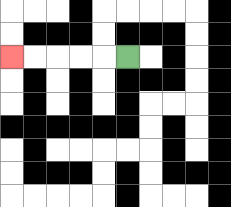{'start': '[5, 2]', 'end': '[0, 2]', 'path_directions': 'L,L,L,L,L', 'path_coordinates': '[[5, 2], [4, 2], [3, 2], [2, 2], [1, 2], [0, 2]]'}